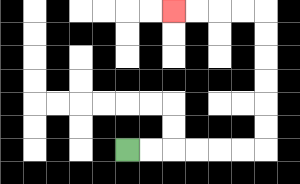{'start': '[5, 6]', 'end': '[7, 0]', 'path_directions': 'R,R,R,R,R,R,U,U,U,U,U,U,L,L,L,L', 'path_coordinates': '[[5, 6], [6, 6], [7, 6], [8, 6], [9, 6], [10, 6], [11, 6], [11, 5], [11, 4], [11, 3], [11, 2], [11, 1], [11, 0], [10, 0], [9, 0], [8, 0], [7, 0]]'}